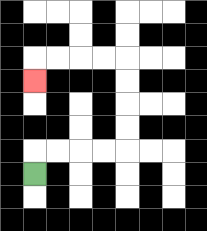{'start': '[1, 7]', 'end': '[1, 3]', 'path_directions': 'U,R,R,R,R,U,U,U,U,L,L,L,L,D', 'path_coordinates': '[[1, 7], [1, 6], [2, 6], [3, 6], [4, 6], [5, 6], [5, 5], [5, 4], [5, 3], [5, 2], [4, 2], [3, 2], [2, 2], [1, 2], [1, 3]]'}